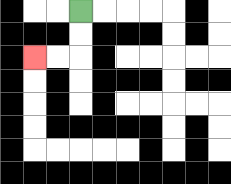{'start': '[3, 0]', 'end': '[1, 2]', 'path_directions': 'D,D,L,L', 'path_coordinates': '[[3, 0], [3, 1], [3, 2], [2, 2], [1, 2]]'}